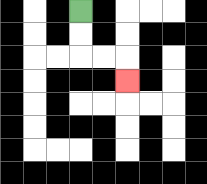{'start': '[3, 0]', 'end': '[5, 3]', 'path_directions': 'D,D,R,R,D', 'path_coordinates': '[[3, 0], [3, 1], [3, 2], [4, 2], [5, 2], [5, 3]]'}